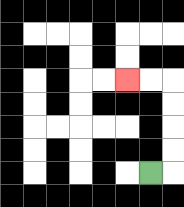{'start': '[6, 7]', 'end': '[5, 3]', 'path_directions': 'R,U,U,U,U,L,L', 'path_coordinates': '[[6, 7], [7, 7], [7, 6], [7, 5], [7, 4], [7, 3], [6, 3], [5, 3]]'}